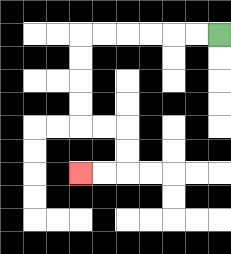{'start': '[9, 1]', 'end': '[3, 7]', 'path_directions': 'L,L,L,L,L,L,D,D,D,D,R,R,D,D,L,L', 'path_coordinates': '[[9, 1], [8, 1], [7, 1], [6, 1], [5, 1], [4, 1], [3, 1], [3, 2], [3, 3], [3, 4], [3, 5], [4, 5], [5, 5], [5, 6], [5, 7], [4, 7], [3, 7]]'}